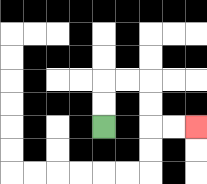{'start': '[4, 5]', 'end': '[8, 5]', 'path_directions': 'U,U,R,R,D,D,R,R', 'path_coordinates': '[[4, 5], [4, 4], [4, 3], [5, 3], [6, 3], [6, 4], [6, 5], [7, 5], [8, 5]]'}